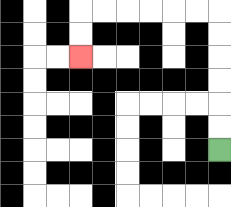{'start': '[9, 6]', 'end': '[3, 2]', 'path_directions': 'U,U,U,U,U,U,L,L,L,L,L,L,D,D', 'path_coordinates': '[[9, 6], [9, 5], [9, 4], [9, 3], [9, 2], [9, 1], [9, 0], [8, 0], [7, 0], [6, 0], [5, 0], [4, 0], [3, 0], [3, 1], [3, 2]]'}